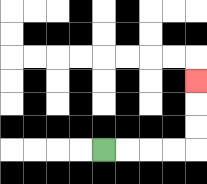{'start': '[4, 6]', 'end': '[8, 3]', 'path_directions': 'R,R,R,R,U,U,U', 'path_coordinates': '[[4, 6], [5, 6], [6, 6], [7, 6], [8, 6], [8, 5], [8, 4], [8, 3]]'}